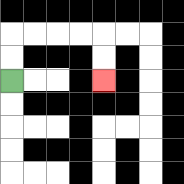{'start': '[0, 3]', 'end': '[4, 3]', 'path_directions': 'U,U,R,R,R,R,D,D', 'path_coordinates': '[[0, 3], [0, 2], [0, 1], [1, 1], [2, 1], [3, 1], [4, 1], [4, 2], [4, 3]]'}